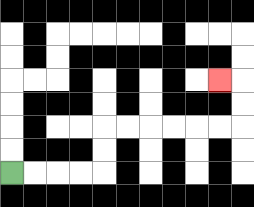{'start': '[0, 7]', 'end': '[9, 3]', 'path_directions': 'R,R,R,R,U,U,R,R,R,R,R,R,U,U,L', 'path_coordinates': '[[0, 7], [1, 7], [2, 7], [3, 7], [4, 7], [4, 6], [4, 5], [5, 5], [6, 5], [7, 5], [8, 5], [9, 5], [10, 5], [10, 4], [10, 3], [9, 3]]'}